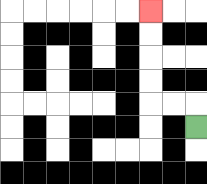{'start': '[8, 5]', 'end': '[6, 0]', 'path_directions': 'U,L,L,U,U,U,U', 'path_coordinates': '[[8, 5], [8, 4], [7, 4], [6, 4], [6, 3], [6, 2], [6, 1], [6, 0]]'}